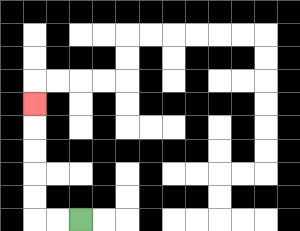{'start': '[3, 9]', 'end': '[1, 4]', 'path_directions': 'L,L,U,U,U,U,U', 'path_coordinates': '[[3, 9], [2, 9], [1, 9], [1, 8], [1, 7], [1, 6], [1, 5], [1, 4]]'}